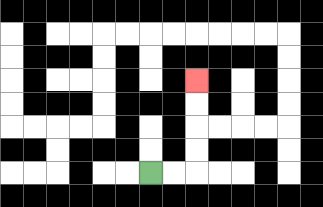{'start': '[6, 7]', 'end': '[8, 3]', 'path_directions': 'R,R,U,U,U,U', 'path_coordinates': '[[6, 7], [7, 7], [8, 7], [8, 6], [8, 5], [8, 4], [8, 3]]'}